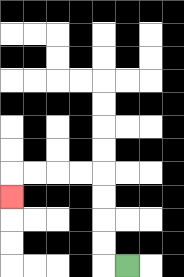{'start': '[5, 11]', 'end': '[0, 8]', 'path_directions': 'L,U,U,U,U,L,L,L,L,D', 'path_coordinates': '[[5, 11], [4, 11], [4, 10], [4, 9], [4, 8], [4, 7], [3, 7], [2, 7], [1, 7], [0, 7], [0, 8]]'}